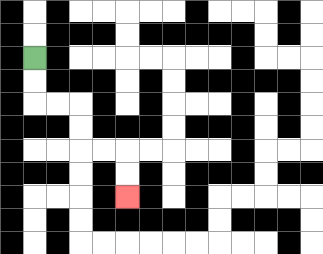{'start': '[1, 2]', 'end': '[5, 8]', 'path_directions': 'D,D,R,R,D,D,R,R,D,D', 'path_coordinates': '[[1, 2], [1, 3], [1, 4], [2, 4], [3, 4], [3, 5], [3, 6], [4, 6], [5, 6], [5, 7], [5, 8]]'}